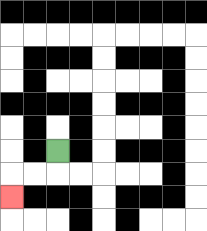{'start': '[2, 6]', 'end': '[0, 8]', 'path_directions': 'D,L,L,D', 'path_coordinates': '[[2, 6], [2, 7], [1, 7], [0, 7], [0, 8]]'}